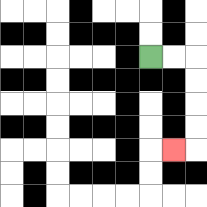{'start': '[6, 2]', 'end': '[7, 6]', 'path_directions': 'R,R,D,D,D,D,L', 'path_coordinates': '[[6, 2], [7, 2], [8, 2], [8, 3], [8, 4], [8, 5], [8, 6], [7, 6]]'}